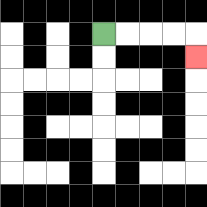{'start': '[4, 1]', 'end': '[8, 2]', 'path_directions': 'R,R,R,R,D', 'path_coordinates': '[[4, 1], [5, 1], [6, 1], [7, 1], [8, 1], [8, 2]]'}